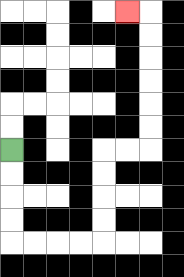{'start': '[0, 6]', 'end': '[5, 0]', 'path_directions': 'D,D,D,D,R,R,R,R,U,U,U,U,R,R,U,U,U,U,U,U,L', 'path_coordinates': '[[0, 6], [0, 7], [0, 8], [0, 9], [0, 10], [1, 10], [2, 10], [3, 10], [4, 10], [4, 9], [4, 8], [4, 7], [4, 6], [5, 6], [6, 6], [6, 5], [6, 4], [6, 3], [6, 2], [6, 1], [6, 0], [5, 0]]'}